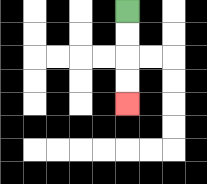{'start': '[5, 0]', 'end': '[5, 4]', 'path_directions': 'D,D,D,D', 'path_coordinates': '[[5, 0], [5, 1], [5, 2], [5, 3], [5, 4]]'}